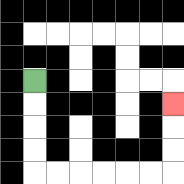{'start': '[1, 3]', 'end': '[7, 4]', 'path_directions': 'D,D,D,D,R,R,R,R,R,R,U,U,U', 'path_coordinates': '[[1, 3], [1, 4], [1, 5], [1, 6], [1, 7], [2, 7], [3, 7], [4, 7], [5, 7], [6, 7], [7, 7], [7, 6], [7, 5], [7, 4]]'}